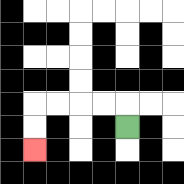{'start': '[5, 5]', 'end': '[1, 6]', 'path_directions': 'U,L,L,L,L,D,D', 'path_coordinates': '[[5, 5], [5, 4], [4, 4], [3, 4], [2, 4], [1, 4], [1, 5], [1, 6]]'}